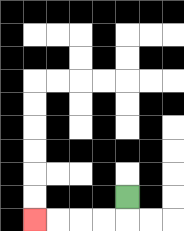{'start': '[5, 8]', 'end': '[1, 9]', 'path_directions': 'D,L,L,L,L', 'path_coordinates': '[[5, 8], [5, 9], [4, 9], [3, 9], [2, 9], [1, 9]]'}